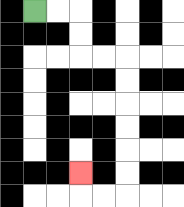{'start': '[1, 0]', 'end': '[3, 7]', 'path_directions': 'R,R,D,D,R,R,D,D,D,D,D,D,L,L,U', 'path_coordinates': '[[1, 0], [2, 0], [3, 0], [3, 1], [3, 2], [4, 2], [5, 2], [5, 3], [5, 4], [5, 5], [5, 6], [5, 7], [5, 8], [4, 8], [3, 8], [3, 7]]'}